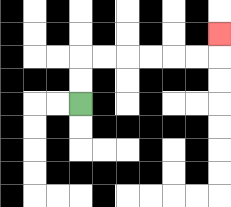{'start': '[3, 4]', 'end': '[9, 1]', 'path_directions': 'U,U,R,R,R,R,R,R,U', 'path_coordinates': '[[3, 4], [3, 3], [3, 2], [4, 2], [5, 2], [6, 2], [7, 2], [8, 2], [9, 2], [9, 1]]'}